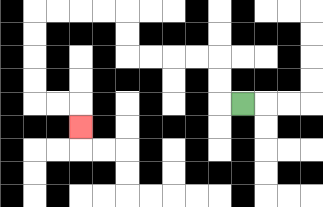{'start': '[10, 4]', 'end': '[3, 5]', 'path_directions': 'L,U,U,L,L,L,L,U,U,L,L,L,L,D,D,D,D,R,R,D', 'path_coordinates': '[[10, 4], [9, 4], [9, 3], [9, 2], [8, 2], [7, 2], [6, 2], [5, 2], [5, 1], [5, 0], [4, 0], [3, 0], [2, 0], [1, 0], [1, 1], [1, 2], [1, 3], [1, 4], [2, 4], [3, 4], [3, 5]]'}